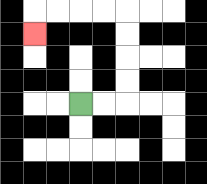{'start': '[3, 4]', 'end': '[1, 1]', 'path_directions': 'R,R,U,U,U,U,L,L,L,L,D', 'path_coordinates': '[[3, 4], [4, 4], [5, 4], [5, 3], [5, 2], [5, 1], [5, 0], [4, 0], [3, 0], [2, 0], [1, 0], [1, 1]]'}